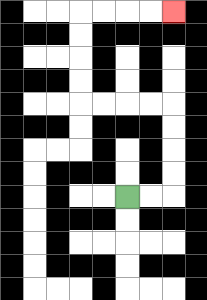{'start': '[5, 8]', 'end': '[7, 0]', 'path_directions': 'R,R,U,U,U,U,L,L,L,L,U,U,U,U,R,R,R,R', 'path_coordinates': '[[5, 8], [6, 8], [7, 8], [7, 7], [7, 6], [7, 5], [7, 4], [6, 4], [5, 4], [4, 4], [3, 4], [3, 3], [3, 2], [3, 1], [3, 0], [4, 0], [5, 0], [6, 0], [7, 0]]'}